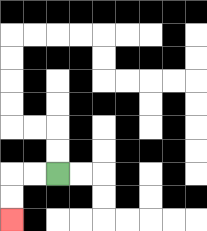{'start': '[2, 7]', 'end': '[0, 9]', 'path_directions': 'L,L,D,D', 'path_coordinates': '[[2, 7], [1, 7], [0, 7], [0, 8], [0, 9]]'}